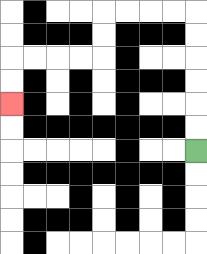{'start': '[8, 6]', 'end': '[0, 4]', 'path_directions': 'U,U,U,U,U,U,L,L,L,L,D,D,L,L,L,L,D,D', 'path_coordinates': '[[8, 6], [8, 5], [8, 4], [8, 3], [8, 2], [8, 1], [8, 0], [7, 0], [6, 0], [5, 0], [4, 0], [4, 1], [4, 2], [3, 2], [2, 2], [1, 2], [0, 2], [0, 3], [0, 4]]'}